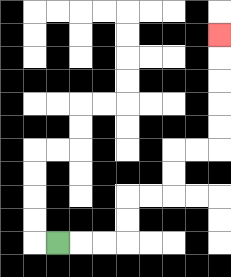{'start': '[2, 10]', 'end': '[9, 1]', 'path_directions': 'R,R,R,U,U,R,R,U,U,R,R,U,U,U,U,U', 'path_coordinates': '[[2, 10], [3, 10], [4, 10], [5, 10], [5, 9], [5, 8], [6, 8], [7, 8], [7, 7], [7, 6], [8, 6], [9, 6], [9, 5], [9, 4], [9, 3], [9, 2], [9, 1]]'}